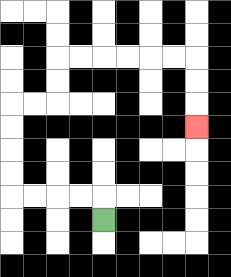{'start': '[4, 9]', 'end': '[8, 5]', 'path_directions': 'U,L,L,L,L,U,U,U,U,R,R,U,U,R,R,R,R,R,R,D,D,D', 'path_coordinates': '[[4, 9], [4, 8], [3, 8], [2, 8], [1, 8], [0, 8], [0, 7], [0, 6], [0, 5], [0, 4], [1, 4], [2, 4], [2, 3], [2, 2], [3, 2], [4, 2], [5, 2], [6, 2], [7, 2], [8, 2], [8, 3], [8, 4], [8, 5]]'}